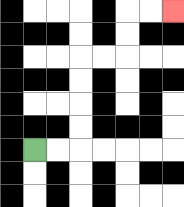{'start': '[1, 6]', 'end': '[7, 0]', 'path_directions': 'R,R,U,U,U,U,R,R,U,U,R,R', 'path_coordinates': '[[1, 6], [2, 6], [3, 6], [3, 5], [3, 4], [3, 3], [3, 2], [4, 2], [5, 2], [5, 1], [5, 0], [6, 0], [7, 0]]'}